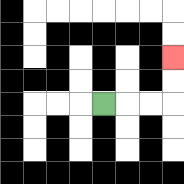{'start': '[4, 4]', 'end': '[7, 2]', 'path_directions': 'R,R,R,U,U', 'path_coordinates': '[[4, 4], [5, 4], [6, 4], [7, 4], [7, 3], [7, 2]]'}